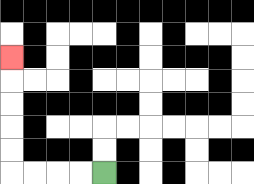{'start': '[4, 7]', 'end': '[0, 2]', 'path_directions': 'L,L,L,L,U,U,U,U,U', 'path_coordinates': '[[4, 7], [3, 7], [2, 7], [1, 7], [0, 7], [0, 6], [0, 5], [0, 4], [0, 3], [0, 2]]'}